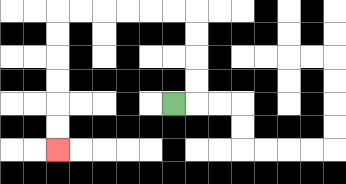{'start': '[7, 4]', 'end': '[2, 6]', 'path_directions': 'R,U,U,U,U,L,L,L,L,L,L,D,D,D,D,D,D', 'path_coordinates': '[[7, 4], [8, 4], [8, 3], [8, 2], [8, 1], [8, 0], [7, 0], [6, 0], [5, 0], [4, 0], [3, 0], [2, 0], [2, 1], [2, 2], [2, 3], [2, 4], [2, 5], [2, 6]]'}